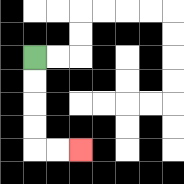{'start': '[1, 2]', 'end': '[3, 6]', 'path_directions': 'D,D,D,D,R,R', 'path_coordinates': '[[1, 2], [1, 3], [1, 4], [1, 5], [1, 6], [2, 6], [3, 6]]'}